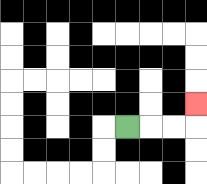{'start': '[5, 5]', 'end': '[8, 4]', 'path_directions': 'R,R,R,U', 'path_coordinates': '[[5, 5], [6, 5], [7, 5], [8, 5], [8, 4]]'}